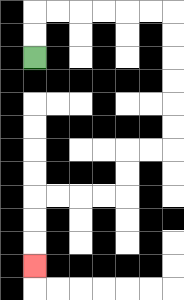{'start': '[1, 2]', 'end': '[1, 11]', 'path_directions': 'U,U,R,R,R,R,R,R,D,D,D,D,D,D,L,L,D,D,L,L,L,L,D,D,D', 'path_coordinates': '[[1, 2], [1, 1], [1, 0], [2, 0], [3, 0], [4, 0], [5, 0], [6, 0], [7, 0], [7, 1], [7, 2], [7, 3], [7, 4], [7, 5], [7, 6], [6, 6], [5, 6], [5, 7], [5, 8], [4, 8], [3, 8], [2, 8], [1, 8], [1, 9], [1, 10], [1, 11]]'}